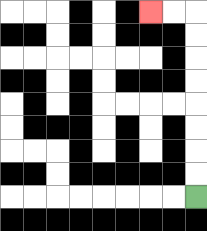{'start': '[8, 8]', 'end': '[6, 0]', 'path_directions': 'U,U,U,U,U,U,U,U,L,L', 'path_coordinates': '[[8, 8], [8, 7], [8, 6], [8, 5], [8, 4], [8, 3], [8, 2], [8, 1], [8, 0], [7, 0], [6, 0]]'}